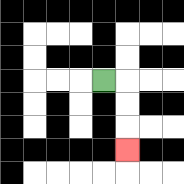{'start': '[4, 3]', 'end': '[5, 6]', 'path_directions': 'R,D,D,D', 'path_coordinates': '[[4, 3], [5, 3], [5, 4], [5, 5], [5, 6]]'}